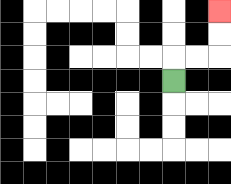{'start': '[7, 3]', 'end': '[9, 0]', 'path_directions': 'U,R,R,U,U', 'path_coordinates': '[[7, 3], [7, 2], [8, 2], [9, 2], [9, 1], [9, 0]]'}